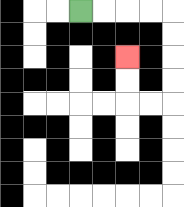{'start': '[3, 0]', 'end': '[5, 2]', 'path_directions': 'R,R,R,R,D,D,D,D,L,L,U,U', 'path_coordinates': '[[3, 0], [4, 0], [5, 0], [6, 0], [7, 0], [7, 1], [7, 2], [7, 3], [7, 4], [6, 4], [5, 4], [5, 3], [5, 2]]'}